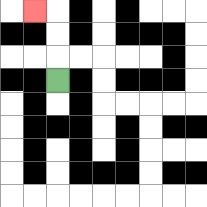{'start': '[2, 3]', 'end': '[1, 0]', 'path_directions': 'U,U,U,L', 'path_coordinates': '[[2, 3], [2, 2], [2, 1], [2, 0], [1, 0]]'}